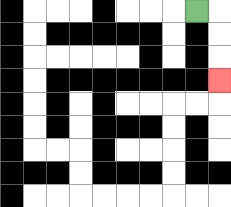{'start': '[8, 0]', 'end': '[9, 3]', 'path_directions': 'R,D,D,D', 'path_coordinates': '[[8, 0], [9, 0], [9, 1], [9, 2], [9, 3]]'}